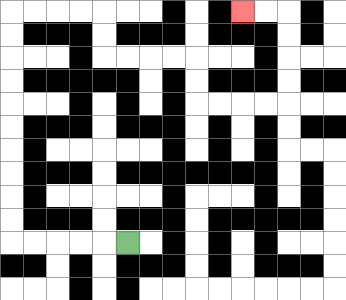{'start': '[5, 10]', 'end': '[10, 0]', 'path_directions': 'L,L,L,L,L,U,U,U,U,U,U,U,U,U,U,R,R,R,R,D,D,R,R,R,R,D,D,R,R,R,R,U,U,U,U,L,L', 'path_coordinates': '[[5, 10], [4, 10], [3, 10], [2, 10], [1, 10], [0, 10], [0, 9], [0, 8], [0, 7], [0, 6], [0, 5], [0, 4], [0, 3], [0, 2], [0, 1], [0, 0], [1, 0], [2, 0], [3, 0], [4, 0], [4, 1], [4, 2], [5, 2], [6, 2], [7, 2], [8, 2], [8, 3], [8, 4], [9, 4], [10, 4], [11, 4], [12, 4], [12, 3], [12, 2], [12, 1], [12, 0], [11, 0], [10, 0]]'}